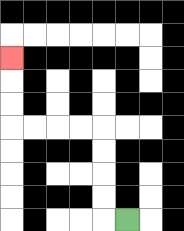{'start': '[5, 9]', 'end': '[0, 2]', 'path_directions': 'L,U,U,U,U,L,L,L,L,U,U,U', 'path_coordinates': '[[5, 9], [4, 9], [4, 8], [4, 7], [4, 6], [4, 5], [3, 5], [2, 5], [1, 5], [0, 5], [0, 4], [0, 3], [0, 2]]'}